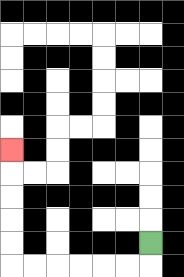{'start': '[6, 10]', 'end': '[0, 6]', 'path_directions': 'D,L,L,L,L,L,L,U,U,U,U,U', 'path_coordinates': '[[6, 10], [6, 11], [5, 11], [4, 11], [3, 11], [2, 11], [1, 11], [0, 11], [0, 10], [0, 9], [0, 8], [0, 7], [0, 6]]'}